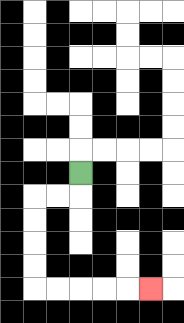{'start': '[3, 7]', 'end': '[6, 12]', 'path_directions': 'D,L,L,D,D,D,D,R,R,R,R,R', 'path_coordinates': '[[3, 7], [3, 8], [2, 8], [1, 8], [1, 9], [1, 10], [1, 11], [1, 12], [2, 12], [3, 12], [4, 12], [5, 12], [6, 12]]'}